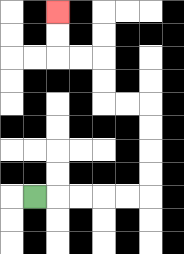{'start': '[1, 8]', 'end': '[2, 0]', 'path_directions': 'R,R,R,R,R,U,U,U,U,L,L,U,U,L,L,U,U', 'path_coordinates': '[[1, 8], [2, 8], [3, 8], [4, 8], [5, 8], [6, 8], [6, 7], [6, 6], [6, 5], [6, 4], [5, 4], [4, 4], [4, 3], [4, 2], [3, 2], [2, 2], [2, 1], [2, 0]]'}